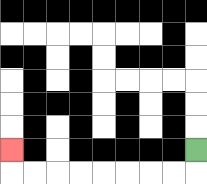{'start': '[8, 6]', 'end': '[0, 6]', 'path_directions': 'D,L,L,L,L,L,L,L,L,U', 'path_coordinates': '[[8, 6], [8, 7], [7, 7], [6, 7], [5, 7], [4, 7], [3, 7], [2, 7], [1, 7], [0, 7], [0, 6]]'}